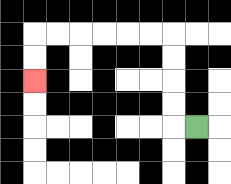{'start': '[8, 5]', 'end': '[1, 3]', 'path_directions': 'L,U,U,U,U,L,L,L,L,L,L,D,D', 'path_coordinates': '[[8, 5], [7, 5], [7, 4], [7, 3], [7, 2], [7, 1], [6, 1], [5, 1], [4, 1], [3, 1], [2, 1], [1, 1], [1, 2], [1, 3]]'}